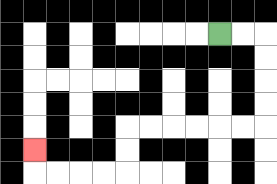{'start': '[9, 1]', 'end': '[1, 6]', 'path_directions': 'R,R,D,D,D,D,L,L,L,L,L,L,D,D,L,L,L,L,U', 'path_coordinates': '[[9, 1], [10, 1], [11, 1], [11, 2], [11, 3], [11, 4], [11, 5], [10, 5], [9, 5], [8, 5], [7, 5], [6, 5], [5, 5], [5, 6], [5, 7], [4, 7], [3, 7], [2, 7], [1, 7], [1, 6]]'}